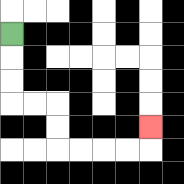{'start': '[0, 1]', 'end': '[6, 5]', 'path_directions': 'D,D,D,R,R,D,D,R,R,R,R,U', 'path_coordinates': '[[0, 1], [0, 2], [0, 3], [0, 4], [1, 4], [2, 4], [2, 5], [2, 6], [3, 6], [4, 6], [5, 6], [6, 6], [6, 5]]'}